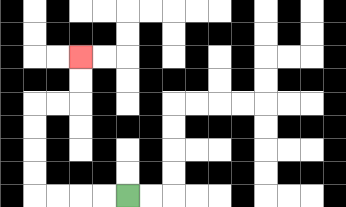{'start': '[5, 8]', 'end': '[3, 2]', 'path_directions': 'L,L,L,L,U,U,U,U,R,R,U,U', 'path_coordinates': '[[5, 8], [4, 8], [3, 8], [2, 8], [1, 8], [1, 7], [1, 6], [1, 5], [1, 4], [2, 4], [3, 4], [3, 3], [3, 2]]'}